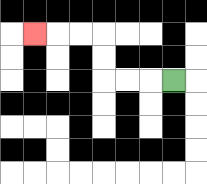{'start': '[7, 3]', 'end': '[1, 1]', 'path_directions': 'L,L,L,U,U,L,L,L', 'path_coordinates': '[[7, 3], [6, 3], [5, 3], [4, 3], [4, 2], [4, 1], [3, 1], [2, 1], [1, 1]]'}